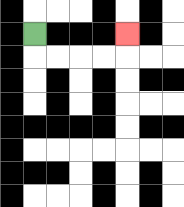{'start': '[1, 1]', 'end': '[5, 1]', 'path_directions': 'D,R,R,R,R,U', 'path_coordinates': '[[1, 1], [1, 2], [2, 2], [3, 2], [4, 2], [5, 2], [5, 1]]'}